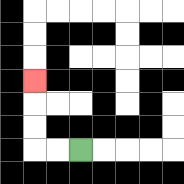{'start': '[3, 6]', 'end': '[1, 3]', 'path_directions': 'L,L,U,U,U', 'path_coordinates': '[[3, 6], [2, 6], [1, 6], [1, 5], [1, 4], [1, 3]]'}